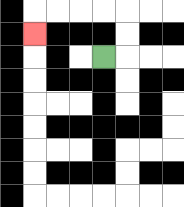{'start': '[4, 2]', 'end': '[1, 1]', 'path_directions': 'R,U,U,L,L,L,L,D', 'path_coordinates': '[[4, 2], [5, 2], [5, 1], [5, 0], [4, 0], [3, 0], [2, 0], [1, 0], [1, 1]]'}